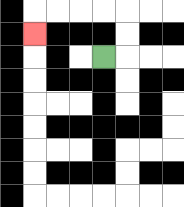{'start': '[4, 2]', 'end': '[1, 1]', 'path_directions': 'R,U,U,L,L,L,L,D', 'path_coordinates': '[[4, 2], [5, 2], [5, 1], [5, 0], [4, 0], [3, 0], [2, 0], [1, 0], [1, 1]]'}